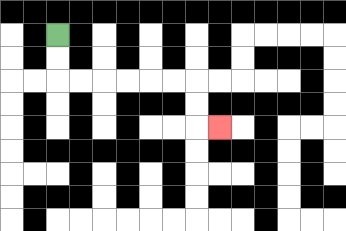{'start': '[2, 1]', 'end': '[9, 5]', 'path_directions': 'D,D,R,R,R,R,R,R,D,D,R', 'path_coordinates': '[[2, 1], [2, 2], [2, 3], [3, 3], [4, 3], [5, 3], [6, 3], [7, 3], [8, 3], [8, 4], [8, 5], [9, 5]]'}